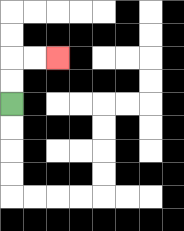{'start': '[0, 4]', 'end': '[2, 2]', 'path_directions': 'U,U,R,R', 'path_coordinates': '[[0, 4], [0, 3], [0, 2], [1, 2], [2, 2]]'}